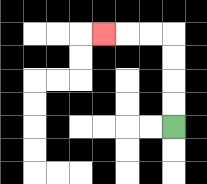{'start': '[7, 5]', 'end': '[4, 1]', 'path_directions': 'U,U,U,U,L,L,L', 'path_coordinates': '[[7, 5], [7, 4], [7, 3], [7, 2], [7, 1], [6, 1], [5, 1], [4, 1]]'}